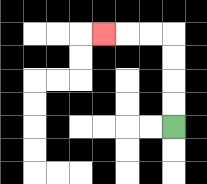{'start': '[7, 5]', 'end': '[4, 1]', 'path_directions': 'U,U,U,U,L,L,L', 'path_coordinates': '[[7, 5], [7, 4], [7, 3], [7, 2], [7, 1], [6, 1], [5, 1], [4, 1]]'}